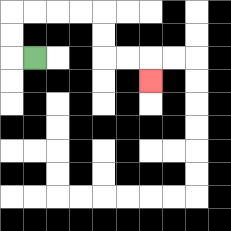{'start': '[1, 2]', 'end': '[6, 3]', 'path_directions': 'L,U,U,R,R,R,R,D,D,R,R,D', 'path_coordinates': '[[1, 2], [0, 2], [0, 1], [0, 0], [1, 0], [2, 0], [3, 0], [4, 0], [4, 1], [4, 2], [5, 2], [6, 2], [6, 3]]'}